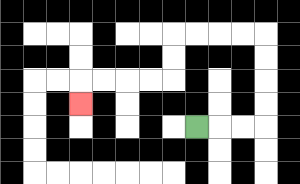{'start': '[8, 5]', 'end': '[3, 4]', 'path_directions': 'R,R,R,U,U,U,U,L,L,L,L,D,D,L,L,L,L,D', 'path_coordinates': '[[8, 5], [9, 5], [10, 5], [11, 5], [11, 4], [11, 3], [11, 2], [11, 1], [10, 1], [9, 1], [8, 1], [7, 1], [7, 2], [7, 3], [6, 3], [5, 3], [4, 3], [3, 3], [3, 4]]'}